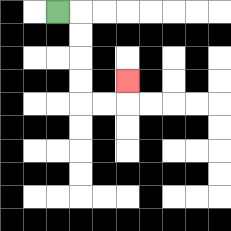{'start': '[2, 0]', 'end': '[5, 3]', 'path_directions': 'R,D,D,D,D,R,R,U', 'path_coordinates': '[[2, 0], [3, 0], [3, 1], [3, 2], [3, 3], [3, 4], [4, 4], [5, 4], [5, 3]]'}